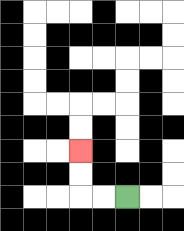{'start': '[5, 8]', 'end': '[3, 6]', 'path_directions': 'L,L,U,U', 'path_coordinates': '[[5, 8], [4, 8], [3, 8], [3, 7], [3, 6]]'}